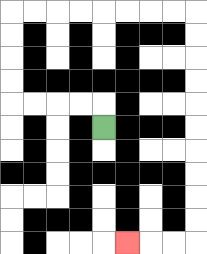{'start': '[4, 5]', 'end': '[5, 10]', 'path_directions': 'U,L,L,L,L,U,U,U,U,R,R,R,R,R,R,R,R,D,D,D,D,D,D,D,D,D,D,L,L,L', 'path_coordinates': '[[4, 5], [4, 4], [3, 4], [2, 4], [1, 4], [0, 4], [0, 3], [0, 2], [0, 1], [0, 0], [1, 0], [2, 0], [3, 0], [4, 0], [5, 0], [6, 0], [7, 0], [8, 0], [8, 1], [8, 2], [8, 3], [8, 4], [8, 5], [8, 6], [8, 7], [8, 8], [8, 9], [8, 10], [7, 10], [6, 10], [5, 10]]'}